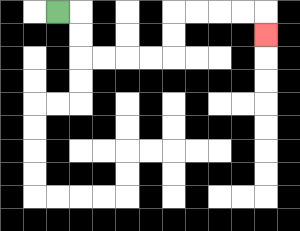{'start': '[2, 0]', 'end': '[11, 1]', 'path_directions': 'R,D,D,R,R,R,R,U,U,R,R,R,R,D', 'path_coordinates': '[[2, 0], [3, 0], [3, 1], [3, 2], [4, 2], [5, 2], [6, 2], [7, 2], [7, 1], [7, 0], [8, 0], [9, 0], [10, 0], [11, 0], [11, 1]]'}